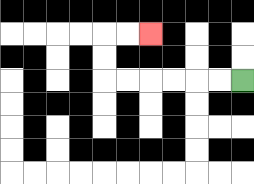{'start': '[10, 3]', 'end': '[6, 1]', 'path_directions': 'L,L,L,L,L,L,U,U,R,R', 'path_coordinates': '[[10, 3], [9, 3], [8, 3], [7, 3], [6, 3], [5, 3], [4, 3], [4, 2], [4, 1], [5, 1], [6, 1]]'}